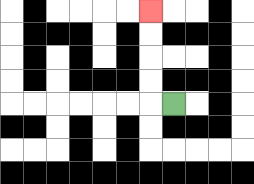{'start': '[7, 4]', 'end': '[6, 0]', 'path_directions': 'L,U,U,U,U', 'path_coordinates': '[[7, 4], [6, 4], [6, 3], [6, 2], [6, 1], [6, 0]]'}